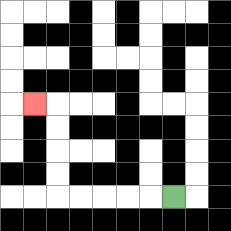{'start': '[7, 8]', 'end': '[1, 4]', 'path_directions': 'L,L,L,L,L,U,U,U,U,L', 'path_coordinates': '[[7, 8], [6, 8], [5, 8], [4, 8], [3, 8], [2, 8], [2, 7], [2, 6], [2, 5], [2, 4], [1, 4]]'}